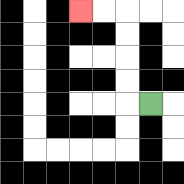{'start': '[6, 4]', 'end': '[3, 0]', 'path_directions': 'L,U,U,U,U,L,L', 'path_coordinates': '[[6, 4], [5, 4], [5, 3], [5, 2], [5, 1], [5, 0], [4, 0], [3, 0]]'}